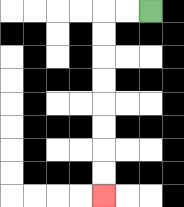{'start': '[6, 0]', 'end': '[4, 8]', 'path_directions': 'L,L,D,D,D,D,D,D,D,D', 'path_coordinates': '[[6, 0], [5, 0], [4, 0], [4, 1], [4, 2], [4, 3], [4, 4], [4, 5], [4, 6], [4, 7], [4, 8]]'}